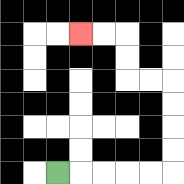{'start': '[2, 7]', 'end': '[3, 1]', 'path_directions': 'R,R,R,R,R,U,U,U,U,L,L,U,U,L,L', 'path_coordinates': '[[2, 7], [3, 7], [4, 7], [5, 7], [6, 7], [7, 7], [7, 6], [7, 5], [7, 4], [7, 3], [6, 3], [5, 3], [5, 2], [5, 1], [4, 1], [3, 1]]'}